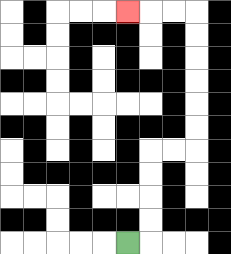{'start': '[5, 10]', 'end': '[5, 0]', 'path_directions': 'R,U,U,U,U,R,R,U,U,U,U,U,U,L,L,L', 'path_coordinates': '[[5, 10], [6, 10], [6, 9], [6, 8], [6, 7], [6, 6], [7, 6], [8, 6], [8, 5], [8, 4], [8, 3], [8, 2], [8, 1], [8, 0], [7, 0], [6, 0], [5, 0]]'}